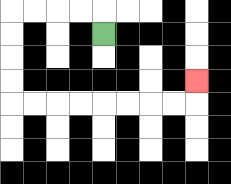{'start': '[4, 1]', 'end': '[8, 3]', 'path_directions': 'U,L,L,L,L,D,D,D,D,R,R,R,R,R,R,R,R,U', 'path_coordinates': '[[4, 1], [4, 0], [3, 0], [2, 0], [1, 0], [0, 0], [0, 1], [0, 2], [0, 3], [0, 4], [1, 4], [2, 4], [3, 4], [4, 4], [5, 4], [6, 4], [7, 4], [8, 4], [8, 3]]'}